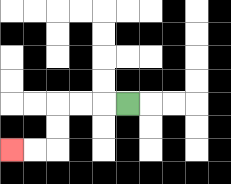{'start': '[5, 4]', 'end': '[0, 6]', 'path_directions': 'L,L,L,D,D,L,L', 'path_coordinates': '[[5, 4], [4, 4], [3, 4], [2, 4], [2, 5], [2, 6], [1, 6], [0, 6]]'}